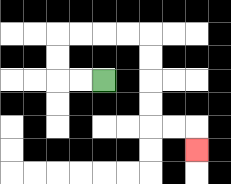{'start': '[4, 3]', 'end': '[8, 6]', 'path_directions': 'L,L,U,U,R,R,R,R,D,D,D,D,R,R,D', 'path_coordinates': '[[4, 3], [3, 3], [2, 3], [2, 2], [2, 1], [3, 1], [4, 1], [5, 1], [6, 1], [6, 2], [6, 3], [6, 4], [6, 5], [7, 5], [8, 5], [8, 6]]'}